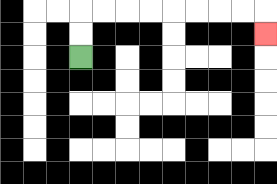{'start': '[3, 2]', 'end': '[11, 1]', 'path_directions': 'U,U,R,R,R,R,R,R,R,R,D', 'path_coordinates': '[[3, 2], [3, 1], [3, 0], [4, 0], [5, 0], [6, 0], [7, 0], [8, 0], [9, 0], [10, 0], [11, 0], [11, 1]]'}